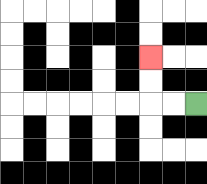{'start': '[8, 4]', 'end': '[6, 2]', 'path_directions': 'L,L,U,U', 'path_coordinates': '[[8, 4], [7, 4], [6, 4], [6, 3], [6, 2]]'}